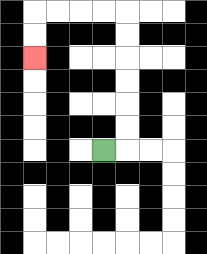{'start': '[4, 6]', 'end': '[1, 2]', 'path_directions': 'R,U,U,U,U,U,U,L,L,L,L,D,D', 'path_coordinates': '[[4, 6], [5, 6], [5, 5], [5, 4], [5, 3], [5, 2], [5, 1], [5, 0], [4, 0], [3, 0], [2, 0], [1, 0], [1, 1], [1, 2]]'}